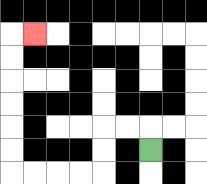{'start': '[6, 6]', 'end': '[1, 1]', 'path_directions': 'U,L,L,D,D,L,L,L,L,U,U,U,U,U,U,R', 'path_coordinates': '[[6, 6], [6, 5], [5, 5], [4, 5], [4, 6], [4, 7], [3, 7], [2, 7], [1, 7], [0, 7], [0, 6], [0, 5], [0, 4], [0, 3], [0, 2], [0, 1], [1, 1]]'}